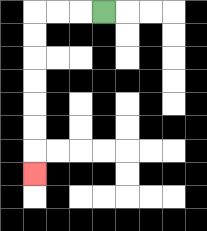{'start': '[4, 0]', 'end': '[1, 7]', 'path_directions': 'L,L,L,D,D,D,D,D,D,D', 'path_coordinates': '[[4, 0], [3, 0], [2, 0], [1, 0], [1, 1], [1, 2], [1, 3], [1, 4], [1, 5], [1, 6], [1, 7]]'}